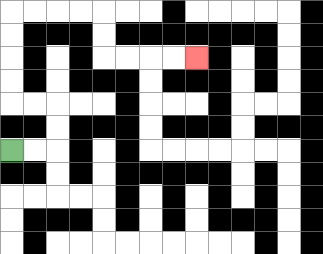{'start': '[0, 6]', 'end': '[8, 2]', 'path_directions': 'R,R,U,U,L,L,U,U,U,U,R,R,R,R,D,D,R,R,R,R', 'path_coordinates': '[[0, 6], [1, 6], [2, 6], [2, 5], [2, 4], [1, 4], [0, 4], [0, 3], [0, 2], [0, 1], [0, 0], [1, 0], [2, 0], [3, 0], [4, 0], [4, 1], [4, 2], [5, 2], [6, 2], [7, 2], [8, 2]]'}